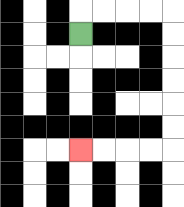{'start': '[3, 1]', 'end': '[3, 6]', 'path_directions': 'U,R,R,R,R,D,D,D,D,D,D,L,L,L,L', 'path_coordinates': '[[3, 1], [3, 0], [4, 0], [5, 0], [6, 0], [7, 0], [7, 1], [7, 2], [7, 3], [7, 4], [7, 5], [7, 6], [6, 6], [5, 6], [4, 6], [3, 6]]'}